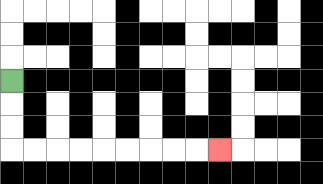{'start': '[0, 3]', 'end': '[9, 6]', 'path_directions': 'D,D,D,R,R,R,R,R,R,R,R,R', 'path_coordinates': '[[0, 3], [0, 4], [0, 5], [0, 6], [1, 6], [2, 6], [3, 6], [4, 6], [5, 6], [6, 6], [7, 6], [8, 6], [9, 6]]'}